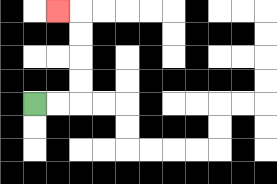{'start': '[1, 4]', 'end': '[2, 0]', 'path_directions': 'R,R,U,U,U,U,L', 'path_coordinates': '[[1, 4], [2, 4], [3, 4], [3, 3], [3, 2], [3, 1], [3, 0], [2, 0]]'}